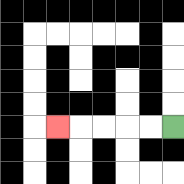{'start': '[7, 5]', 'end': '[2, 5]', 'path_directions': 'L,L,L,L,L', 'path_coordinates': '[[7, 5], [6, 5], [5, 5], [4, 5], [3, 5], [2, 5]]'}